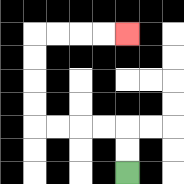{'start': '[5, 7]', 'end': '[5, 1]', 'path_directions': 'U,U,L,L,L,L,U,U,U,U,R,R,R,R', 'path_coordinates': '[[5, 7], [5, 6], [5, 5], [4, 5], [3, 5], [2, 5], [1, 5], [1, 4], [1, 3], [1, 2], [1, 1], [2, 1], [3, 1], [4, 1], [5, 1]]'}